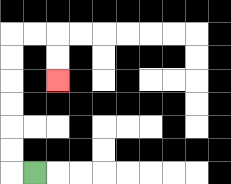{'start': '[1, 7]', 'end': '[2, 3]', 'path_directions': 'L,U,U,U,U,U,U,R,R,D,D', 'path_coordinates': '[[1, 7], [0, 7], [0, 6], [0, 5], [0, 4], [0, 3], [0, 2], [0, 1], [1, 1], [2, 1], [2, 2], [2, 3]]'}